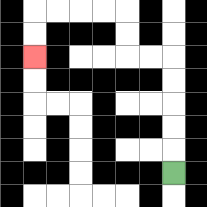{'start': '[7, 7]', 'end': '[1, 2]', 'path_directions': 'U,U,U,U,U,L,L,U,U,L,L,L,L,D,D', 'path_coordinates': '[[7, 7], [7, 6], [7, 5], [7, 4], [7, 3], [7, 2], [6, 2], [5, 2], [5, 1], [5, 0], [4, 0], [3, 0], [2, 0], [1, 0], [1, 1], [1, 2]]'}